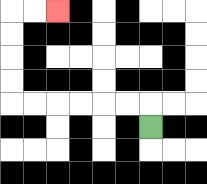{'start': '[6, 5]', 'end': '[2, 0]', 'path_directions': 'U,L,L,L,L,L,L,U,U,U,U,R,R', 'path_coordinates': '[[6, 5], [6, 4], [5, 4], [4, 4], [3, 4], [2, 4], [1, 4], [0, 4], [0, 3], [0, 2], [0, 1], [0, 0], [1, 0], [2, 0]]'}